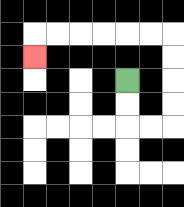{'start': '[5, 3]', 'end': '[1, 2]', 'path_directions': 'D,D,R,R,U,U,U,U,L,L,L,L,L,L,D', 'path_coordinates': '[[5, 3], [5, 4], [5, 5], [6, 5], [7, 5], [7, 4], [7, 3], [7, 2], [7, 1], [6, 1], [5, 1], [4, 1], [3, 1], [2, 1], [1, 1], [1, 2]]'}